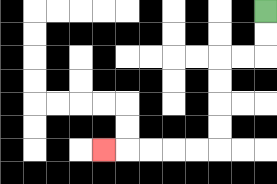{'start': '[11, 0]', 'end': '[4, 6]', 'path_directions': 'D,D,L,L,D,D,D,D,L,L,L,L,L', 'path_coordinates': '[[11, 0], [11, 1], [11, 2], [10, 2], [9, 2], [9, 3], [9, 4], [9, 5], [9, 6], [8, 6], [7, 6], [6, 6], [5, 6], [4, 6]]'}